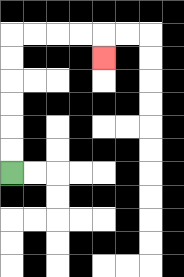{'start': '[0, 7]', 'end': '[4, 2]', 'path_directions': 'U,U,U,U,U,U,R,R,R,R,D', 'path_coordinates': '[[0, 7], [0, 6], [0, 5], [0, 4], [0, 3], [0, 2], [0, 1], [1, 1], [2, 1], [3, 1], [4, 1], [4, 2]]'}